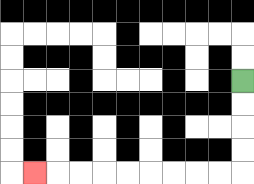{'start': '[10, 3]', 'end': '[1, 7]', 'path_directions': 'D,D,D,D,L,L,L,L,L,L,L,L,L', 'path_coordinates': '[[10, 3], [10, 4], [10, 5], [10, 6], [10, 7], [9, 7], [8, 7], [7, 7], [6, 7], [5, 7], [4, 7], [3, 7], [2, 7], [1, 7]]'}